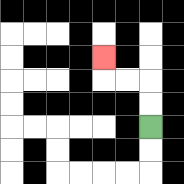{'start': '[6, 5]', 'end': '[4, 2]', 'path_directions': 'U,U,L,L,U', 'path_coordinates': '[[6, 5], [6, 4], [6, 3], [5, 3], [4, 3], [4, 2]]'}